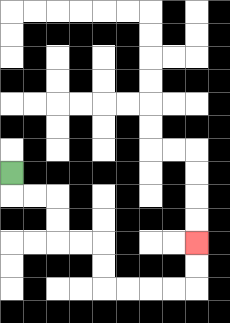{'start': '[0, 7]', 'end': '[8, 10]', 'path_directions': 'D,R,R,D,D,R,R,D,D,R,R,R,R,U,U', 'path_coordinates': '[[0, 7], [0, 8], [1, 8], [2, 8], [2, 9], [2, 10], [3, 10], [4, 10], [4, 11], [4, 12], [5, 12], [6, 12], [7, 12], [8, 12], [8, 11], [8, 10]]'}